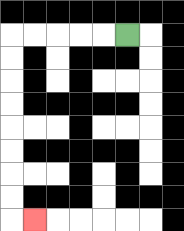{'start': '[5, 1]', 'end': '[1, 9]', 'path_directions': 'L,L,L,L,L,D,D,D,D,D,D,D,D,R', 'path_coordinates': '[[5, 1], [4, 1], [3, 1], [2, 1], [1, 1], [0, 1], [0, 2], [0, 3], [0, 4], [0, 5], [0, 6], [0, 7], [0, 8], [0, 9], [1, 9]]'}